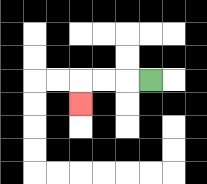{'start': '[6, 3]', 'end': '[3, 4]', 'path_directions': 'L,L,L,D', 'path_coordinates': '[[6, 3], [5, 3], [4, 3], [3, 3], [3, 4]]'}